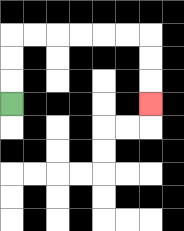{'start': '[0, 4]', 'end': '[6, 4]', 'path_directions': 'U,U,U,R,R,R,R,R,R,D,D,D', 'path_coordinates': '[[0, 4], [0, 3], [0, 2], [0, 1], [1, 1], [2, 1], [3, 1], [4, 1], [5, 1], [6, 1], [6, 2], [6, 3], [6, 4]]'}